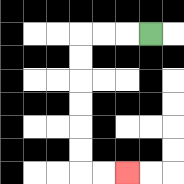{'start': '[6, 1]', 'end': '[5, 7]', 'path_directions': 'L,L,L,D,D,D,D,D,D,R,R', 'path_coordinates': '[[6, 1], [5, 1], [4, 1], [3, 1], [3, 2], [3, 3], [3, 4], [3, 5], [3, 6], [3, 7], [4, 7], [5, 7]]'}